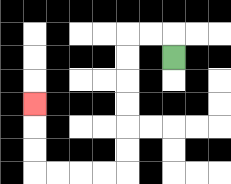{'start': '[7, 2]', 'end': '[1, 4]', 'path_directions': 'U,L,L,D,D,D,D,D,D,L,L,L,L,U,U,U', 'path_coordinates': '[[7, 2], [7, 1], [6, 1], [5, 1], [5, 2], [5, 3], [5, 4], [5, 5], [5, 6], [5, 7], [4, 7], [3, 7], [2, 7], [1, 7], [1, 6], [1, 5], [1, 4]]'}